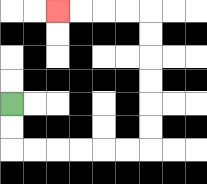{'start': '[0, 4]', 'end': '[2, 0]', 'path_directions': 'D,D,R,R,R,R,R,R,U,U,U,U,U,U,L,L,L,L', 'path_coordinates': '[[0, 4], [0, 5], [0, 6], [1, 6], [2, 6], [3, 6], [4, 6], [5, 6], [6, 6], [6, 5], [6, 4], [6, 3], [6, 2], [6, 1], [6, 0], [5, 0], [4, 0], [3, 0], [2, 0]]'}